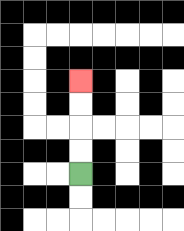{'start': '[3, 7]', 'end': '[3, 3]', 'path_directions': 'U,U,U,U', 'path_coordinates': '[[3, 7], [3, 6], [3, 5], [3, 4], [3, 3]]'}